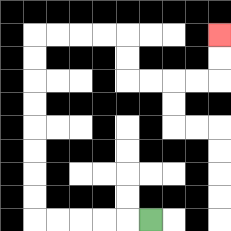{'start': '[6, 9]', 'end': '[9, 1]', 'path_directions': 'L,L,L,L,L,U,U,U,U,U,U,U,U,R,R,R,R,D,D,R,R,R,R,U,U', 'path_coordinates': '[[6, 9], [5, 9], [4, 9], [3, 9], [2, 9], [1, 9], [1, 8], [1, 7], [1, 6], [1, 5], [1, 4], [1, 3], [1, 2], [1, 1], [2, 1], [3, 1], [4, 1], [5, 1], [5, 2], [5, 3], [6, 3], [7, 3], [8, 3], [9, 3], [9, 2], [9, 1]]'}